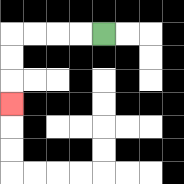{'start': '[4, 1]', 'end': '[0, 4]', 'path_directions': 'L,L,L,L,D,D,D', 'path_coordinates': '[[4, 1], [3, 1], [2, 1], [1, 1], [0, 1], [0, 2], [0, 3], [0, 4]]'}